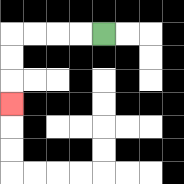{'start': '[4, 1]', 'end': '[0, 4]', 'path_directions': 'L,L,L,L,D,D,D', 'path_coordinates': '[[4, 1], [3, 1], [2, 1], [1, 1], [0, 1], [0, 2], [0, 3], [0, 4]]'}